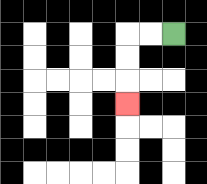{'start': '[7, 1]', 'end': '[5, 4]', 'path_directions': 'L,L,D,D,D', 'path_coordinates': '[[7, 1], [6, 1], [5, 1], [5, 2], [5, 3], [5, 4]]'}